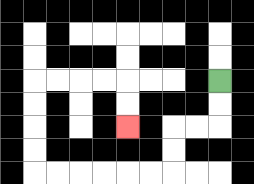{'start': '[9, 3]', 'end': '[5, 5]', 'path_directions': 'D,D,L,L,D,D,L,L,L,L,L,L,U,U,U,U,R,R,R,R,D,D', 'path_coordinates': '[[9, 3], [9, 4], [9, 5], [8, 5], [7, 5], [7, 6], [7, 7], [6, 7], [5, 7], [4, 7], [3, 7], [2, 7], [1, 7], [1, 6], [1, 5], [1, 4], [1, 3], [2, 3], [3, 3], [4, 3], [5, 3], [5, 4], [5, 5]]'}